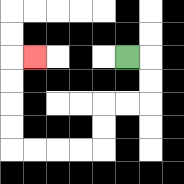{'start': '[5, 2]', 'end': '[1, 2]', 'path_directions': 'R,D,D,L,L,D,D,L,L,L,L,U,U,U,U,R', 'path_coordinates': '[[5, 2], [6, 2], [6, 3], [6, 4], [5, 4], [4, 4], [4, 5], [4, 6], [3, 6], [2, 6], [1, 6], [0, 6], [0, 5], [0, 4], [0, 3], [0, 2], [1, 2]]'}